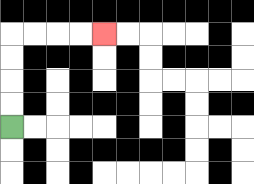{'start': '[0, 5]', 'end': '[4, 1]', 'path_directions': 'U,U,U,U,R,R,R,R', 'path_coordinates': '[[0, 5], [0, 4], [0, 3], [0, 2], [0, 1], [1, 1], [2, 1], [3, 1], [4, 1]]'}